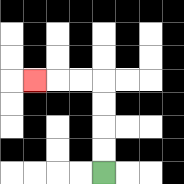{'start': '[4, 7]', 'end': '[1, 3]', 'path_directions': 'U,U,U,U,L,L,L', 'path_coordinates': '[[4, 7], [4, 6], [4, 5], [4, 4], [4, 3], [3, 3], [2, 3], [1, 3]]'}